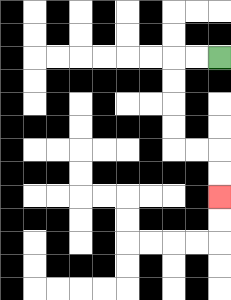{'start': '[9, 2]', 'end': '[9, 8]', 'path_directions': 'L,L,D,D,D,D,R,R,D,D', 'path_coordinates': '[[9, 2], [8, 2], [7, 2], [7, 3], [7, 4], [7, 5], [7, 6], [8, 6], [9, 6], [9, 7], [9, 8]]'}